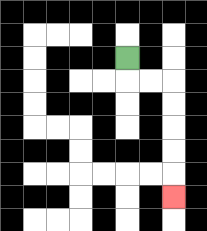{'start': '[5, 2]', 'end': '[7, 8]', 'path_directions': 'D,R,R,D,D,D,D,D', 'path_coordinates': '[[5, 2], [5, 3], [6, 3], [7, 3], [7, 4], [7, 5], [7, 6], [7, 7], [7, 8]]'}